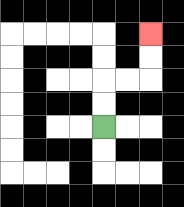{'start': '[4, 5]', 'end': '[6, 1]', 'path_directions': 'U,U,R,R,U,U', 'path_coordinates': '[[4, 5], [4, 4], [4, 3], [5, 3], [6, 3], [6, 2], [6, 1]]'}